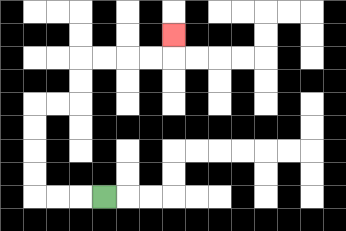{'start': '[4, 8]', 'end': '[7, 1]', 'path_directions': 'L,L,L,U,U,U,U,R,R,U,U,R,R,R,R,U', 'path_coordinates': '[[4, 8], [3, 8], [2, 8], [1, 8], [1, 7], [1, 6], [1, 5], [1, 4], [2, 4], [3, 4], [3, 3], [3, 2], [4, 2], [5, 2], [6, 2], [7, 2], [7, 1]]'}